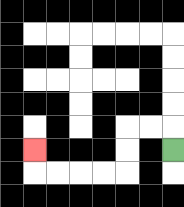{'start': '[7, 6]', 'end': '[1, 6]', 'path_directions': 'U,L,L,D,D,L,L,L,L,U', 'path_coordinates': '[[7, 6], [7, 5], [6, 5], [5, 5], [5, 6], [5, 7], [4, 7], [3, 7], [2, 7], [1, 7], [1, 6]]'}